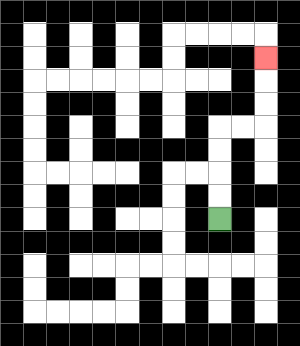{'start': '[9, 9]', 'end': '[11, 2]', 'path_directions': 'U,U,U,U,R,R,U,U,U', 'path_coordinates': '[[9, 9], [9, 8], [9, 7], [9, 6], [9, 5], [10, 5], [11, 5], [11, 4], [11, 3], [11, 2]]'}